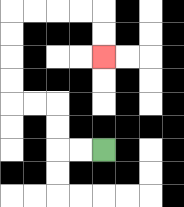{'start': '[4, 6]', 'end': '[4, 2]', 'path_directions': 'L,L,U,U,L,L,U,U,U,U,R,R,R,R,D,D', 'path_coordinates': '[[4, 6], [3, 6], [2, 6], [2, 5], [2, 4], [1, 4], [0, 4], [0, 3], [0, 2], [0, 1], [0, 0], [1, 0], [2, 0], [3, 0], [4, 0], [4, 1], [4, 2]]'}